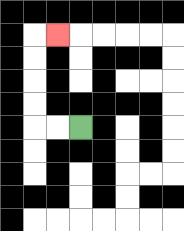{'start': '[3, 5]', 'end': '[2, 1]', 'path_directions': 'L,L,U,U,U,U,R', 'path_coordinates': '[[3, 5], [2, 5], [1, 5], [1, 4], [1, 3], [1, 2], [1, 1], [2, 1]]'}